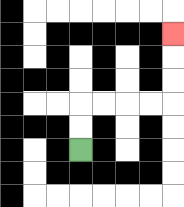{'start': '[3, 6]', 'end': '[7, 1]', 'path_directions': 'U,U,R,R,R,R,U,U,U', 'path_coordinates': '[[3, 6], [3, 5], [3, 4], [4, 4], [5, 4], [6, 4], [7, 4], [7, 3], [7, 2], [7, 1]]'}